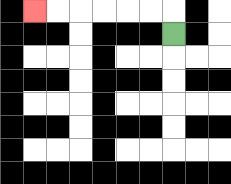{'start': '[7, 1]', 'end': '[1, 0]', 'path_directions': 'U,L,L,L,L,L,L', 'path_coordinates': '[[7, 1], [7, 0], [6, 0], [5, 0], [4, 0], [3, 0], [2, 0], [1, 0]]'}